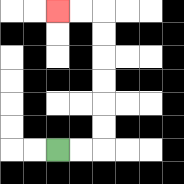{'start': '[2, 6]', 'end': '[2, 0]', 'path_directions': 'R,R,U,U,U,U,U,U,L,L', 'path_coordinates': '[[2, 6], [3, 6], [4, 6], [4, 5], [4, 4], [4, 3], [4, 2], [4, 1], [4, 0], [3, 0], [2, 0]]'}